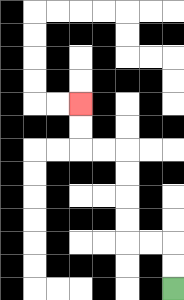{'start': '[7, 12]', 'end': '[3, 4]', 'path_directions': 'U,U,L,L,U,U,U,U,L,L,U,U', 'path_coordinates': '[[7, 12], [7, 11], [7, 10], [6, 10], [5, 10], [5, 9], [5, 8], [5, 7], [5, 6], [4, 6], [3, 6], [3, 5], [3, 4]]'}